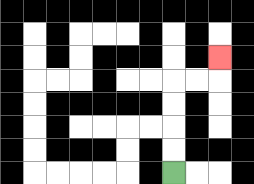{'start': '[7, 7]', 'end': '[9, 2]', 'path_directions': 'U,U,U,U,R,R,U', 'path_coordinates': '[[7, 7], [7, 6], [7, 5], [7, 4], [7, 3], [8, 3], [9, 3], [9, 2]]'}